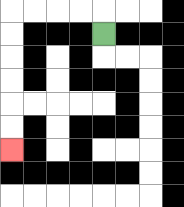{'start': '[4, 1]', 'end': '[0, 6]', 'path_directions': 'U,L,L,L,L,D,D,D,D,D,D', 'path_coordinates': '[[4, 1], [4, 0], [3, 0], [2, 0], [1, 0], [0, 0], [0, 1], [0, 2], [0, 3], [0, 4], [0, 5], [0, 6]]'}